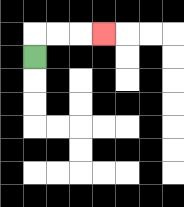{'start': '[1, 2]', 'end': '[4, 1]', 'path_directions': 'U,R,R,R', 'path_coordinates': '[[1, 2], [1, 1], [2, 1], [3, 1], [4, 1]]'}